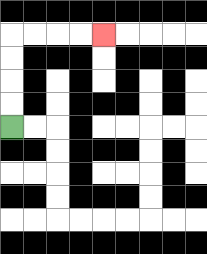{'start': '[0, 5]', 'end': '[4, 1]', 'path_directions': 'U,U,U,U,R,R,R,R', 'path_coordinates': '[[0, 5], [0, 4], [0, 3], [0, 2], [0, 1], [1, 1], [2, 1], [3, 1], [4, 1]]'}